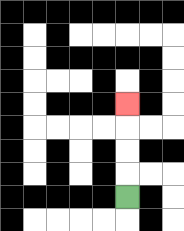{'start': '[5, 8]', 'end': '[5, 4]', 'path_directions': 'U,U,U,U', 'path_coordinates': '[[5, 8], [5, 7], [5, 6], [5, 5], [5, 4]]'}